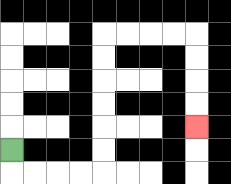{'start': '[0, 6]', 'end': '[8, 5]', 'path_directions': 'D,R,R,R,R,U,U,U,U,U,U,R,R,R,R,D,D,D,D', 'path_coordinates': '[[0, 6], [0, 7], [1, 7], [2, 7], [3, 7], [4, 7], [4, 6], [4, 5], [4, 4], [4, 3], [4, 2], [4, 1], [5, 1], [6, 1], [7, 1], [8, 1], [8, 2], [8, 3], [8, 4], [8, 5]]'}